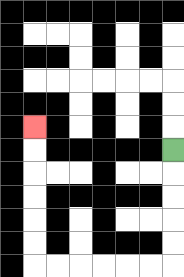{'start': '[7, 6]', 'end': '[1, 5]', 'path_directions': 'D,D,D,D,D,L,L,L,L,L,L,U,U,U,U,U,U', 'path_coordinates': '[[7, 6], [7, 7], [7, 8], [7, 9], [7, 10], [7, 11], [6, 11], [5, 11], [4, 11], [3, 11], [2, 11], [1, 11], [1, 10], [1, 9], [1, 8], [1, 7], [1, 6], [1, 5]]'}